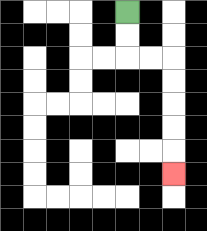{'start': '[5, 0]', 'end': '[7, 7]', 'path_directions': 'D,D,R,R,D,D,D,D,D', 'path_coordinates': '[[5, 0], [5, 1], [5, 2], [6, 2], [7, 2], [7, 3], [7, 4], [7, 5], [7, 6], [7, 7]]'}